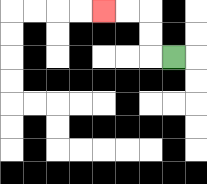{'start': '[7, 2]', 'end': '[4, 0]', 'path_directions': 'L,U,U,L,L', 'path_coordinates': '[[7, 2], [6, 2], [6, 1], [6, 0], [5, 0], [4, 0]]'}